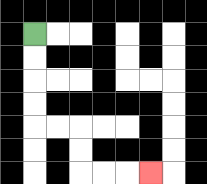{'start': '[1, 1]', 'end': '[6, 7]', 'path_directions': 'D,D,D,D,R,R,D,D,R,R,R', 'path_coordinates': '[[1, 1], [1, 2], [1, 3], [1, 4], [1, 5], [2, 5], [3, 5], [3, 6], [3, 7], [4, 7], [5, 7], [6, 7]]'}